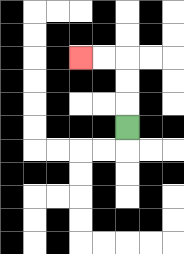{'start': '[5, 5]', 'end': '[3, 2]', 'path_directions': 'U,U,U,L,L', 'path_coordinates': '[[5, 5], [5, 4], [5, 3], [5, 2], [4, 2], [3, 2]]'}